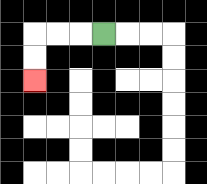{'start': '[4, 1]', 'end': '[1, 3]', 'path_directions': 'L,L,L,D,D', 'path_coordinates': '[[4, 1], [3, 1], [2, 1], [1, 1], [1, 2], [1, 3]]'}